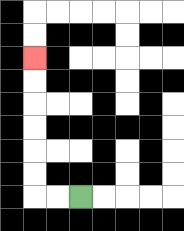{'start': '[3, 8]', 'end': '[1, 2]', 'path_directions': 'L,L,U,U,U,U,U,U', 'path_coordinates': '[[3, 8], [2, 8], [1, 8], [1, 7], [1, 6], [1, 5], [1, 4], [1, 3], [1, 2]]'}